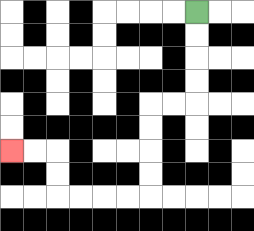{'start': '[8, 0]', 'end': '[0, 6]', 'path_directions': 'D,D,D,D,L,L,D,D,D,D,L,L,L,L,U,U,L,L', 'path_coordinates': '[[8, 0], [8, 1], [8, 2], [8, 3], [8, 4], [7, 4], [6, 4], [6, 5], [6, 6], [6, 7], [6, 8], [5, 8], [4, 8], [3, 8], [2, 8], [2, 7], [2, 6], [1, 6], [0, 6]]'}